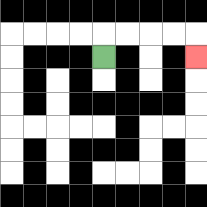{'start': '[4, 2]', 'end': '[8, 2]', 'path_directions': 'U,R,R,R,R,D', 'path_coordinates': '[[4, 2], [4, 1], [5, 1], [6, 1], [7, 1], [8, 1], [8, 2]]'}